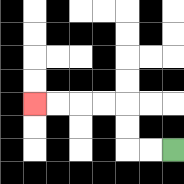{'start': '[7, 6]', 'end': '[1, 4]', 'path_directions': 'L,L,U,U,L,L,L,L', 'path_coordinates': '[[7, 6], [6, 6], [5, 6], [5, 5], [5, 4], [4, 4], [3, 4], [2, 4], [1, 4]]'}